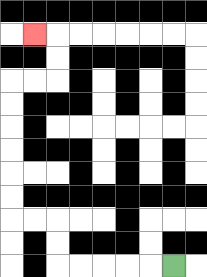{'start': '[7, 11]', 'end': '[1, 1]', 'path_directions': 'L,L,L,L,L,U,U,L,L,U,U,U,U,U,U,R,R,U,U,L', 'path_coordinates': '[[7, 11], [6, 11], [5, 11], [4, 11], [3, 11], [2, 11], [2, 10], [2, 9], [1, 9], [0, 9], [0, 8], [0, 7], [0, 6], [0, 5], [0, 4], [0, 3], [1, 3], [2, 3], [2, 2], [2, 1], [1, 1]]'}